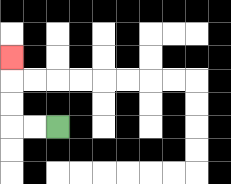{'start': '[2, 5]', 'end': '[0, 2]', 'path_directions': 'L,L,U,U,U', 'path_coordinates': '[[2, 5], [1, 5], [0, 5], [0, 4], [0, 3], [0, 2]]'}